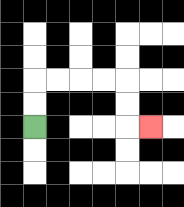{'start': '[1, 5]', 'end': '[6, 5]', 'path_directions': 'U,U,R,R,R,R,D,D,R', 'path_coordinates': '[[1, 5], [1, 4], [1, 3], [2, 3], [3, 3], [4, 3], [5, 3], [5, 4], [5, 5], [6, 5]]'}